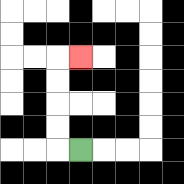{'start': '[3, 6]', 'end': '[3, 2]', 'path_directions': 'L,U,U,U,U,R', 'path_coordinates': '[[3, 6], [2, 6], [2, 5], [2, 4], [2, 3], [2, 2], [3, 2]]'}